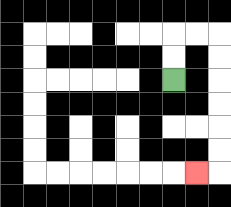{'start': '[7, 3]', 'end': '[8, 7]', 'path_directions': 'U,U,R,R,D,D,D,D,D,D,L', 'path_coordinates': '[[7, 3], [7, 2], [7, 1], [8, 1], [9, 1], [9, 2], [9, 3], [9, 4], [9, 5], [9, 6], [9, 7], [8, 7]]'}